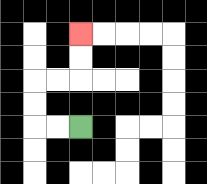{'start': '[3, 5]', 'end': '[3, 1]', 'path_directions': 'L,L,U,U,R,R,U,U', 'path_coordinates': '[[3, 5], [2, 5], [1, 5], [1, 4], [1, 3], [2, 3], [3, 3], [3, 2], [3, 1]]'}